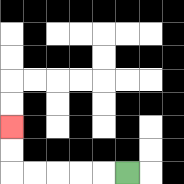{'start': '[5, 7]', 'end': '[0, 5]', 'path_directions': 'L,L,L,L,L,U,U', 'path_coordinates': '[[5, 7], [4, 7], [3, 7], [2, 7], [1, 7], [0, 7], [0, 6], [0, 5]]'}